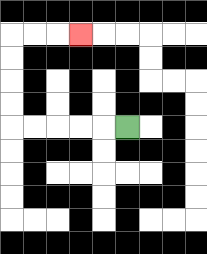{'start': '[5, 5]', 'end': '[3, 1]', 'path_directions': 'L,L,L,L,L,U,U,U,U,R,R,R', 'path_coordinates': '[[5, 5], [4, 5], [3, 5], [2, 5], [1, 5], [0, 5], [0, 4], [0, 3], [0, 2], [0, 1], [1, 1], [2, 1], [3, 1]]'}